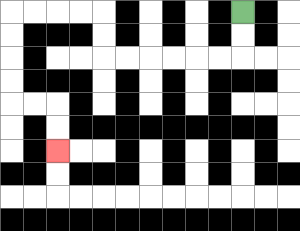{'start': '[10, 0]', 'end': '[2, 6]', 'path_directions': 'D,D,L,L,L,L,L,L,U,U,L,L,L,L,D,D,D,D,R,R,D,D', 'path_coordinates': '[[10, 0], [10, 1], [10, 2], [9, 2], [8, 2], [7, 2], [6, 2], [5, 2], [4, 2], [4, 1], [4, 0], [3, 0], [2, 0], [1, 0], [0, 0], [0, 1], [0, 2], [0, 3], [0, 4], [1, 4], [2, 4], [2, 5], [2, 6]]'}